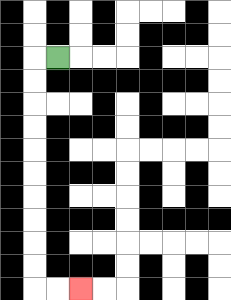{'start': '[2, 2]', 'end': '[3, 12]', 'path_directions': 'L,D,D,D,D,D,D,D,D,D,D,R,R', 'path_coordinates': '[[2, 2], [1, 2], [1, 3], [1, 4], [1, 5], [1, 6], [1, 7], [1, 8], [1, 9], [1, 10], [1, 11], [1, 12], [2, 12], [3, 12]]'}